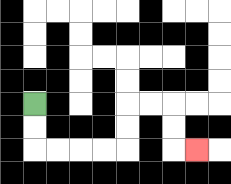{'start': '[1, 4]', 'end': '[8, 6]', 'path_directions': 'D,D,R,R,R,R,U,U,R,R,D,D,R', 'path_coordinates': '[[1, 4], [1, 5], [1, 6], [2, 6], [3, 6], [4, 6], [5, 6], [5, 5], [5, 4], [6, 4], [7, 4], [7, 5], [7, 6], [8, 6]]'}